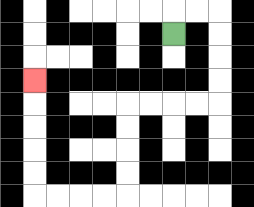{'start': '[7, 1]', 'end': '[1, 3]', 'path_directions': 'U,R,R,D,D,D,D,L,L,L,L,D,D,D,D,L,L,L,L,U,U,U,U,U', 'path_coordinates': '[[7, 1], [7, 0], [8, 0], [9, 0], [9, 1], [9, 2], [9, 3], [9, 4], [8, 4], [7, 4], [6, 4], [5, 4], [5, 5], [5, 6], [5, 7], [5, 8], [4, 8], [3, 8], [2, 8], [1, 8], [1, 7], [1, 6], [1, 5], [1, 4], [1, 3]]'}